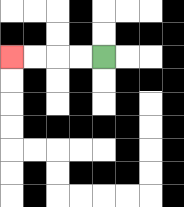{'start': '[4, 2]', 'end': '[0, 2]', 'path_directions': 'L,L,L,L', 'path_coordinates': '[[4, 2], [3, 2], [2, 2], [1, 2], [0, 2]]'}